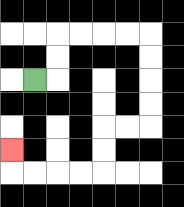{'start': '[1, 3]', 'end': '[0, 6]', 'path_directions': 'R,U,U,R,R,R,R,D,D,D,D,L,L,D,D,L,L,L,L,U', 'path_coordinates': '[[1, 3], [2, 3], [2, 2], [2, 1], [3, 1], [4, 1], [5, 1], [6, 1], [6, 2], [6, 3], [6, 4], [6, 5], [5, 5], [4, 5], [4, 6], [4, 7], [3, 7], [2, 7], [1, 7], [0, 7], [0, 6]]'}